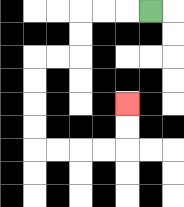{'start': '[6, 0]', 'end': '[5, 4]', 'path_directions': 'L,L,L,D,D,L,L,D,D,D,D,R,R,R,R,U,U', 'path_coordinates': '[[6, 0], [5, 0], [4, 0], [3, 0], [3, 1], [3, 2], [2, 2], [1, 2], [1, 3], [1, 4], [1, 5], [1, 6], [2, 6], [3, 6], [4, 6], [5, 6], [5, 5], [5, 4]]'}